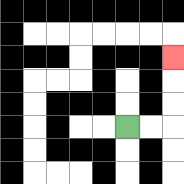{'start': '[5, 5]', 'end': '[7, 2]', 'path_directions': 'R,R,U,U,U', 'path_coordinates': '[[5, 5], [6, 5], [7, 5], [7, 4], [7, 3], [7, 2]]'}